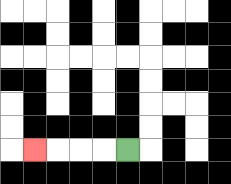{'start': '[5, 6]', 'end': '[1, 6]', 'path_directions': 'L,L,L,L', 'path_coordinates': '[[5, 6], [4, 6], [3, 6], [2, 6], [1, 6]]'}